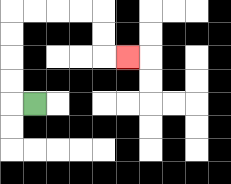{'start': '[1, 4]', 'end': '[5, 2]', 'path_directions': 'L,U,U,U,U,R,R,R,R,D,D,R', 'path_coordinates': '[[1, 4], [0, 4], [0, 3], [0, 2], [0, 1], [0, 0], [1, 0], [2, 0], [3, 0], [4, 0], [4, 1], [4, 2], [5, 2]]'}